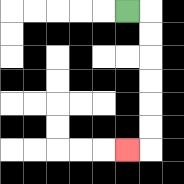{'start': '[5, 0]', 'end': '[5, 6]', 'path_directions': 'R,D,D,D,D,D,D,L', 'path_coordinates': '[[5, 0], [6, 0], [6, 1], [6, 2], [6, 3], [6, 4], [6, 5], [6, 6], [5, 6]]'}